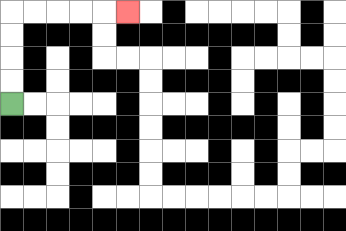{'start': '[0, 4]', 'end': '[5, 0]', 'path_directions': 'U,U,U,U,R,R,R,R,R', 'path_coordinates': '[[0, 4], [0, 3], [0, 2], [0, 1], [0, 0], [1, 0], [2, 0], [3, 0], [4, 0], [5, 0]]'}